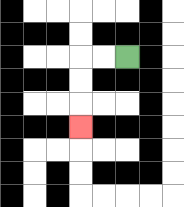{'start': '[5, 2]', 'end': '[3, 5]', 'path_directions': 'L,L,D,D,D', 'path_coordinates': '[[5, 2], [4, 2], [3, 2], [3, 3], [3, 4], [3, 5]]'}